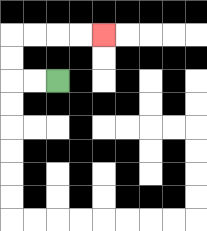{'start': '[2, 3]', 'end': '[4, 1]', 'path_directions': 'L,L,U,U,R,R,R,R', 'path_coordinates': '[[2, 3], [1, 3], [0, 3], [0, 2], [0, 1], [1, 1], [2, 1], [3, 1], [4, 1]]'}